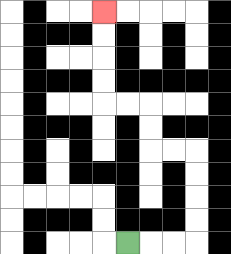{'start': '[5, 10]', 'end': '[4, 0]', 'path_directions': 'R,R,R,U,U,U,U,L,L,U,U,L,L,U,U,U,U', 'path_coordinates': '[[5, 10], [6, 10], [7, 10], [8, 10], [8, 9], [8, 8], [8, 7], [8, 6], [7, 6], [6, 6], [6, 5], [6, 4], [5, 4], [4, 4], [4, 3], [4, 2], [4, 1], [4, 0]]'}